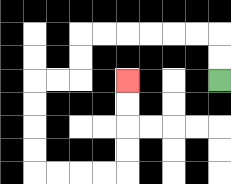{'start': '[9, 3]', 'end': '[5, 3]', 'path_directions': 'U,U,L,L,L,L,L,L,D,D,L,L,D,D,D,D,R,R,R,R,U,U,U,U', 'path_coordinates': '[[9, 3], [9, 2], [9, 1], [8, 1], [7, 1], [6, 1], [5, 1], [4, 1], [3, 1], [3, 2], [3, 3], [2, 3], [1, 3], [1, 4], [1, 5], [1, 6], [1, 7], [2, 7], [3, 7], [4, 7], [5, 7], [5, 6], [5, 5], [5, 4], [5, 3]]'}